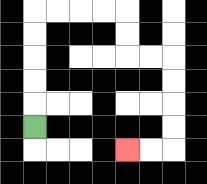{'start': '[1, 5]', 'end': '[5, 6]', 'path_directions': 'U,U,U,U,U,R,R,R,R,D,D,R,R,D,D,D,D,L,L', 'path_coordinates': '[[1, 5], [1, 4], [1, 3], [1, 2], [1, 1], [1, 0], [2, 0], [3, 0], [4, 0], [5, 0], [5, 1], [5, 2], [6, 2], [7, 2], [7, 3], [7, 4], [7, 5], [7, 6], [6, 6], [5, 6]]'}